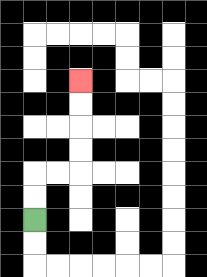{'start': '[1, 9]', 'end': '[3, 3]', 'path_directions': 'U,U,R,R,U,U,U,U', 'path_coordinates': '[[1, 9], [1, 8], [1, 7], [2, 7], [3, 7], [3, 6], [3, 5], [3, 4], [3, 3]]'}